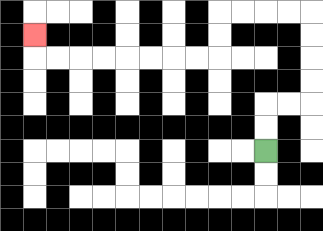{'start': '[11, 6]', 'end': '[1, 1]', 'path_directions': 'U,U,R,R,U,U,U,U,L,L,L,L,D,D,L,L,L,L,L,L,L,L,U', 'path_coordinates': '[[11, 6], [11, 5], [11, 4], [12, 4], [13, 4], [13, 3], [13, 2], [13, 1], [13, 0], [12, 0], [11, 0], [10, 0], [9, 0], [9, 1], [9, 2], [8, 2], [7, 2], [6, 2], [5, 2], [4, 2], [3, 2], [2, 2], [1, 2], [1, 1]]'}